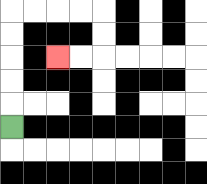{'start': '[0, 5]', 'end': '[2, 2]', 'path_directions': 'U,U,U,U,U,R,R,R,R,D,D,L,L', 'path_coordinates': '[[0, 5], [0, 4], [0, 3], [0, 2], [0, 1], [0, 0], [1, 0], [2, 0], [3, 0], [4, 0], [4, 1], [4, 2], [3, 2], [2, 2]]'}